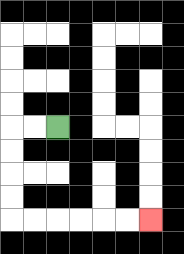{'start': '[2, 5]', 'end': '[6, 9]', 'path_directions': 'L,L,D,D,D,D,R,R,R,R,R,R', 'path_coordinates': '[[2, 5], [1, 5], [0, 5], [0, 6], [0, 7], [0, 8], [0, 9], [1, 9], [2, 9], [3, 9], [4, 9], [5, 9], [6, 9]]'}